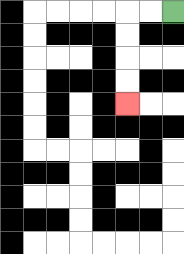{'start': '[7, 0]', 'end': '[5, 4]', 'path_directions': 'L,L,D,D,D,D', 'path_coordinates': '[[7, 0], [6, 0], [5, 0], [5, 1], [5, 2], [5, 3], [5, 4]]'}